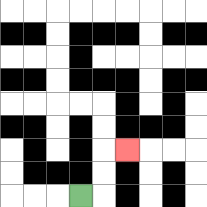{'start': '[3, 8]', 'end': '[5, 6]', 'path_directions': 'R,U,U,R', 'path_coordinates': '[[3, 8], [4, 8], [4, 7], [4, 6], [5, 6]]'}